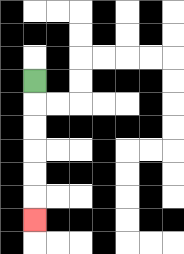{'start': '[1, 3]', 'end': '[1, 9]', 'path_directions': 'D,D,D,D,D,D', 'path_coordinates': '[[1, 3], [1, 4], [1, 5], [1, 6], [1, 7], [1, 8], [1, 9]]'}